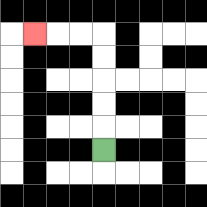{'start': '[4, 6]', 'end': '[1, 1]', 'path_directions': 'U,U,U,U,U,L,L,L', 'path_coordinates': '[[4, 6], [4, 5], [4, 4], [4, 3], [4, 2], [4, 1], [3, 1], [2, 1], [1, 1]]'}